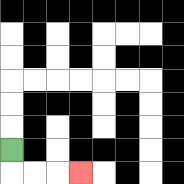{'start': '[0, 6]', 'end': '[3, 7]', 'path_directions': 'D,R,R,R', 'path_coordinates': '[[0, 6], [0, 7], [1, 7], [2, 7], [3, 7]]'}